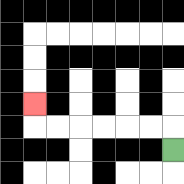{'start': '[7, 6]', 'end': '[1, 4]', 'path_directions': 'U,L,L,L,L,L,L,U', 'path_coordinates': '[[7, 6], [7, 5], [6, 5], [5, 5], [4, 5], [3, 5], [2, 5], [1, 5], [1, 4]]'}